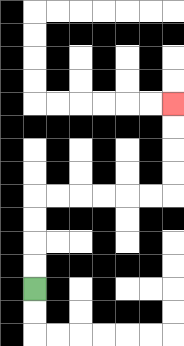{'start': '[1, 12]', 'end': '[7, 4]', 'path_directions': 'U,U,U,U,R,R,R,R,R,R,U,U,U,U', 'path_coordinates': '[[1, 12], [1, 11], [1, 10], [1, 9], [1, 8], [2, 8], [3, 8], [4, 8], [5, 8], [6, 8], [7, 8], [7, 7], [7, 6], [7, 5], [7, 4]]'}